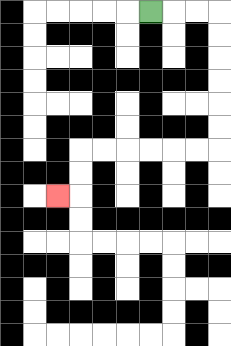{'start': '[6, 0]', 'end': '[2, 8]', 'path_directions': 'R,R,R,D,D,D,D,D,D,L,L,L,L,L,L,D,D,L', 'path_coordinates': '[[6, 0], [7, 0], [8, 0], [9, 0], [9, 1], [9, 2], [9, 3], [9, 4], [9, 5], [9, 6], [8, 6], [7, 6], [6, 6], [5, 6], [4, 6], [3, 6], [3, 7], [3, 8], [2, 8]]'}